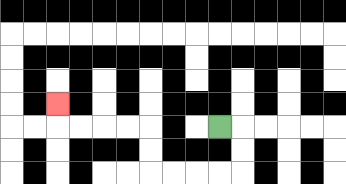{'start': '[9, 5]', 'end': '[2, 4]', 'path_directions': 'R,D,D,L,L,L,L,U,U,L,L,L,L,U', 'path_coordinates': '[[9, 5], [10, 5], [10, 6], [10, 7], [9, 7], [8, 7], [7, 7], [6, 7], [6, 6], [6, 5], [5, 5], [4, 5], [3, 5], [2, 5], [2, 4]]'}